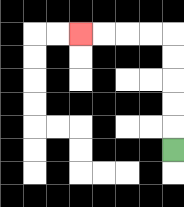{'start': '[7, 6]', 'end': '[3, 1]', 'path_directions': 'U,U,U,U,U,L,L,L,L', 'path_coordinates': '[[7, 6], [7, 5], [7, 4], [7, 3], [7, 2], [7, 1], [6, 1], [5, 1], [4, 1], [3, 1]]'}